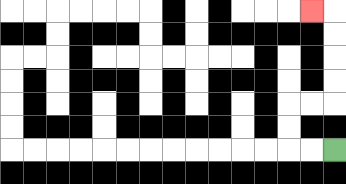{'start': '[14, 6]', 'end': '[13, 0]', 'path_directions': 'L,L,U,U,R,R,U,U,U,U,L', 'path_coordinates': '[[14, 6], [13, 6], [12, 6], [12, 5], [12, 4], [13, 4], [14, 4], [14, 3], [14, 2], [14, 1], [14, 0], [13, 0]]'}